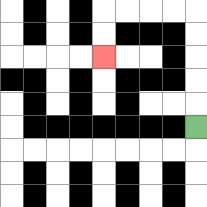{'start': '[8, 5]', 'end': '[4, 2]', 'path_directions': 'U,U,U,U,U,L,L,L,L,D,D', 'path_coordinates': '[[8, 5], [8, 4], [8, 3], [8, 2], [8, 1], [8, 0], [7, 0], [6, 0], [5, 0], [4, 0], [4, 1], [4, 2]]'}